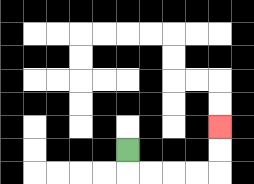{'start': '[5, 6]', 'end': '[9, 5]', 'path_directions': 'D,R,R,R,R,U,U', 'path_coordinates': '[[5, 6], [5, 7], [6, 7], [7, 7], [8, 7], [9, 7], [9, 6], [9, 5]]'}